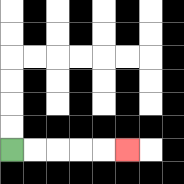{'start': '[0, 6]', 'end': '[5, 6]', 'path_directions': 'R,R,R,R,R', 'path_coordinates': '[[0, 6], [1, 6], [2, 6], [3, 6], [4, 6], [5, 6]]'}